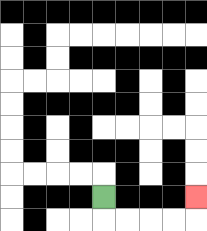{'start': '[4, 8]', 'end': '[8, 8]', 'path_directions': 'D,R,R,R,R,U', 'path_coordinates': '[[4, 8], [4, 9], [5, 9], [6, 9], [7, 9], [8, 9], [8, 8]]'}